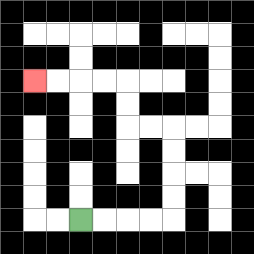{'start': '[3, 9]', 'end': '[1, 3]', 'path_directions': 'R,R,R,R,U,U,U,U,L,L,U,U,L,L,L,L', 'path_coordinates': '[[3, 9], [4, 9], [5, 9], [6, 9], [7, 9], [7, 8], [7, 7], [7, 6], [7, 5], [6, 5], [5, 5], [5, 4], [5, 3], [4, 3], [3, 3], [2, 3], [1, 3]]'}